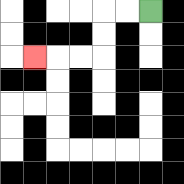{'start': '[6, 0]', 'end': '[1, 2]', 'path_directions': 'L,L,D,D,L,L,L', 'path_coordinates': '[[6, 0], [5, 0], [4, 0], [4, 1], [4, 2], [3, 2], [2, 2], [1, 2]]'}